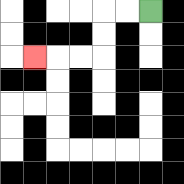{'start': '[6, 0]', 'end': '[1, 2]', 'path_directions': 'L,L,D,D,L,L,L', 'path_coordinates': '[[6, 0], [5, 0], [4, 0], [4, 1], [4, 2], [3, 2], [2, 2], [1, 2]]'}